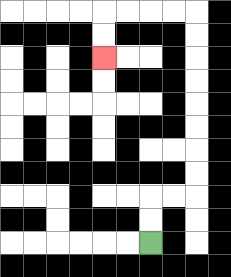{'start': '[6, 10]', 'end': '[4, 2]', 'path_directions': 'U,U,R,R,U,U,U,U,U,U,U,U,L,L,L,L,D,D', 'path_coordinates': '[[6, 10], [6, 9], [6, 8], [7, 8], [8, 8], [8, 7], [8, 6], [8, 5], [8, 4], [8, 3], [8, 2], [8, 1], [8, 0], [7, 0], [6, 0], [5, 0], [4, 0], [4, 1], [4, 2]]'}